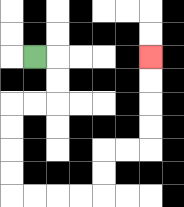{'start': '[1, 2]', 'end': '[6, 2]', 'path_directions': 'R,D,D,L,L,D,D,D,D,R,R,R,R,U,U,R,R,U,U,U,U', 'path_coordinates': '[[1, 2], [2, 2], [2, 3], [2, 4], [1, 4], [0, 4], [0, 5], [0, 6], [0, 7], [0, 8], [1, 8], [2, 8], [3, 8], [4, 8], [4, 7], [4, 6], [5, 6], [6, 6], [6, 5], [6, 4], [6, 3], [6, 2]]'}